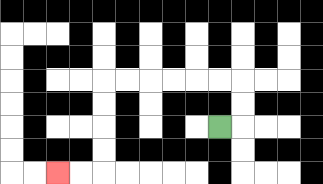{'start': '[9, 5]', 'end': '[2, 7]', 'path_directions': 'R,U,U,L,L,L,L,L,L,D,D,D,D,L,L', 'path_coordinates': '[[9, 5], [10, 5], [10, 4], [10, 3], [9, 3], [8, 3], [7, 3], [6, 3], [5, 3], [4, 3], [4, 4], [4, 5], [4, 6], [4, 7], [3, 7], [2, 7]]'}